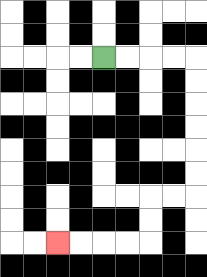{'start': '[4, 2]', 'end': '[2, 10]', 'path_directions': 'R,R,R,R,D,D,D,D,D,D,L,L,D,D,L,L,L,L', 'path_coordinates': '[[4, 2], [5, 2], [6, 2], [7, 2], [8, 2], [8, 3], [8, 4], [8, 5], [8, 6], [8, 7], [8, 8], [7, 8], [6, 8], [6, 9], [6, 10], [5, 10], [4, 10], [3, 10], [2, 10]]'}